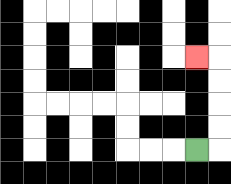{'start': '[8, 6]', 'end': '[8, 2]', 'path_directions': 'R,U,U,U,U,L', 'path_coordinates': '[[8, 6], [9, 6], [9, 5], [9, 4], [9, 3], [9, 2], [8, 2]]'}